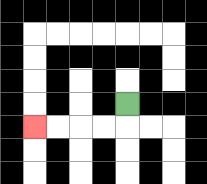{'start': '[5, 4]', 'end': '[1, 5]', 'path_directions': 'D,L,L,L,L', 'path_coordinates': '[[5, 4], [5, 5], [4, 5], [3, 5], [2, 5], [1, 5]]'}